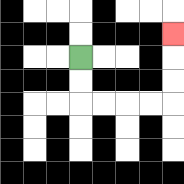{'start': '[3, 2]', 'end': '[7, 1]', 'path_directions': 'D,D,R,R,R,R,U,U,U', 'path_coordinates': '[[3, 2], [3, 3], [3, 4], [4, 4], [5, 4], [6, 4], [7, 4], [7, 3], [7, 2], [7, 1]]'}